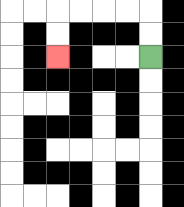{'start': '[6, 2]', 'end': '[2, 2]', 'path_directions': 'U,U,L,L,L,L,D,D', 'path_coordinates': '[[6, 2], [6, 1], [6, 0], [5, 0], [4, 0], [3, 0], [2, 0], [2, 1], [2, 2]]'}